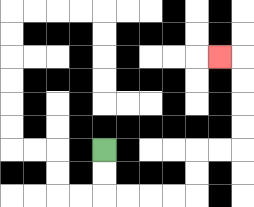{'start': '[4, 6]', 'end': '[9, 2]', 'path_directions': 'D,D,R,R,R,R,U,U,R,R,U,U,U,U,L', 'path_coordinates': '[[4, 6], [4, 7], [4, 8], [5, 8], [6, 8], [7, 8], [8, 8], [8, 7], [8, 6], [9, 6], [10, 6], [10, 5], [10, 4], [10, 3], [10, 2], [9, 2]]'}